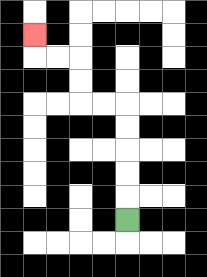{'start': '[5, 9]', 'end': '[1, 1]', 'path_directions': 'U,U,U,U,U,L,L,U,U,L,L,U', 'path_coordinates': '[[5, 9], [5, 8], [5, 7], [5, 6], [5, 5], [5, 4], [4, 4], [3, 4], [3, 3], [3, 2], [2, 2], [1, 2], [1, 1]]'}